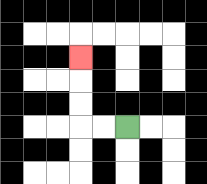{'start': '[5, 5]', 'end': '[3, 2]', 'path_directions': 'L,L,U,U,U', 'path_coordinates': '[[5, 5], [4, 5], [3, 5], [3, 4], [3, 3], [3, 2]]'}